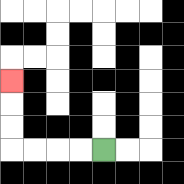{'start': '[4, 6]', 'end': '[0, 3]', 'path_directions': 'L,L,L,L,U,U,U', 'path_coordinates': '[[4, 6], [3, 6], [2, 6], [1, 6], [0, 6], [0, 5], [0, 4], [0, 3]]'}